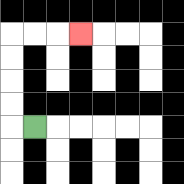{'start': '[1, 5]', 'end': '[3, 1]', 'path_directions': 'L,U,U,U,U,R,R,R', 'path_coordinates': '[[1, 5], [0, 5], [0, 4], [0, 3], [0, 2], [0, 1], [1, 1], [2, 1], [3, 1]]'}